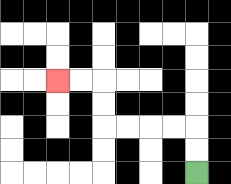{'start': '[8, 7]', 'end': '[2, 3]', 'path_directions': 'U,U,L,L,L,L,U,U,L,L', 'path_coordinates': '[[8, 7], [8, 6], [8, 5], [7, 5], [6, 5], [5, 5], [4, 5], [4, 4], [4, 3], [3, 3], [2, 3]]'}